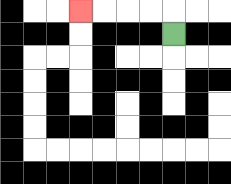{'start': '[7, 1]', 'end': '[3, 0]', 'path_directions': 'U,L,L,L,L', 'path_coordinates': '[[7, 1], [7, 0], [6, 0], [5, 0], [4, 0], [3, 0]]'}